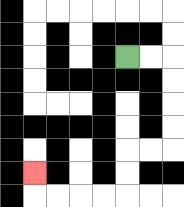{'start': '[5, 2]', 'end': '[1, 7]', 'path_directions': 'R,R,D,D,D,D,L,L,D,D,L,L,L,L,U', 'path_coordinates': '[[5, 2], [6, 2], [7, 2], [7, 3], [7, 4], [7, 5], [7, 6], [6, 6], [5, 6], [5, 7], [5, 8], [4, 8], [3, 8], [2, 8], [1, 8], [1, 7]]'}